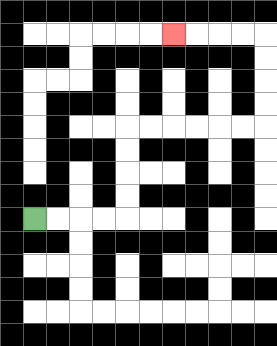{'start': '[1, 9]', 'end': '[7, 1]', 'path_directions': 'R,R,R,R,U,U,U,U,R,R,R,R,R,R,U,U,U,U,L,L,L,L', 'path_coordinates': '[[1, 9], [2, 9], [3, 9], [4, 9], [5, 9], [5, 8], [5, 7], [5, 6], [5, 5], [6, 5], [7, 5], [8, 5], [9, 5], [10, 5], [11, 5], [11, 4], [11, 3], [11, 2], [11, 1], [10, 1], [9, 1], [8, 1], [7, 1]]'}